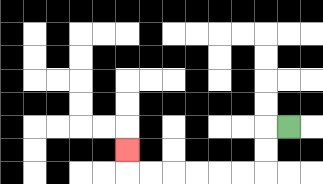{'start': '[12, 5]', 'end': '[5, 6]', 'path_directions': 'L,D,D,L,L,L,L,L,L,U', 'path_coordinates': '[[12, 5], [11, 5], [11, 6], [11, 7], [10, 7], [9, 7], [8, 7], [7, 7], [6, 7], [5, 7], [5, 6]]'}